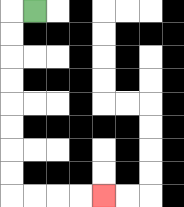{'start': '[1, 0]', 'end': '[4, 8]', 'path_directions': 'L,D,D,D,D,D,D,D,D,R,R,R,R', 'path_coordinates': '[[1, 0], [0, 0], [0, 1], [0, 2], [0, 3], [0, 4], [0, 5], [0, 6], [0, 7], [0, 8], [1, 8], [2, 8], [3, 8], [4, 8]]'}